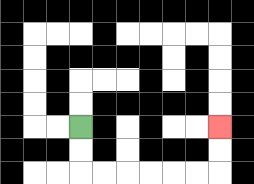{'start': '[3, 5]', 'end': '[9, 5]', 'path_directions': 'D,D,R,R,R,R,R,R,U,U', 'path_coordinates': '[[3, 5], [3, 6], [3, 7], [4, 7], [5, 7], [6, 7], [7, 7], [8, 7], [9, 7], [9, 6], [9, 5]]'}